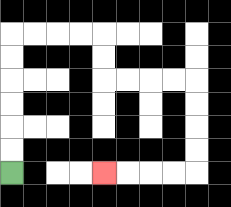{'start': '[0, 7]', 'end': '[4, 7]', 'path_directions': 'U,U,U,U,U,U,R,R,R,R,D,D,R,R,R,R,D,D,D,D,L,L,L,L', 'path_coordinates': '[[0, 7], [0, 6], [0, 5], [0, 4], [0, 3], [0, 2], [0, 1], [1, 1], [2, 1], [3, 1], [4, 1], [4, 2], [4, 3], [5, 3], [6, 3], [7, 3], [8, 3], [8, 4], [8, 5], [8, 6], [8, 7], [7, 7], [6, 7], [5, 7], [4, 7]]'}